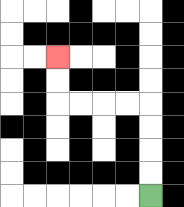{'start': '[6, 8]', 'end': '[2, 2]', 'path_directions': 'U,U,U,U,L,L,L,L,U,U', 'path_coordinates': '[[6, 8], [6, 7], [6, 6], [6, 5], [6, 4], [5, 4], [4, 4], [3, 4], [2, 4], [2, 3], [2, 2]]'}